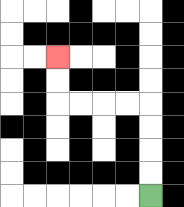{'start': '[6, 8]', 'end': '[2, 2]', 'path_directions': 'U,U,U,U,L,L,L,L,U,U', 'path_coordinates': '[[6, 8], [6, 7], [6, 6], [6, 5], [6, 4], [5, 4], [4, 4], [3, 4], [2, 4], [2, 3], [2, 2]]'}